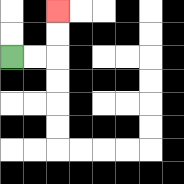{'start': '[0, 2]', 'end': '[2, 0]', 'path_directions': 'R,R,U,U', 'path_coordinates': '[[0, 2], [1, 2], [2, 2], [2, 1], [2, 0]]'}